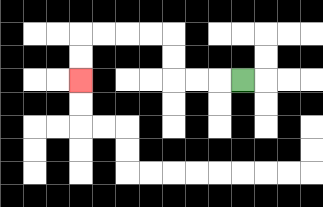{'start': '[10, 3]', 'end': '[3, 3]', 'path_directions': 'L,L,L,U,U,L,L,L,L,D,D', 'path_coordinates': '[[10, 3], [9, 3], [8, 3], [7, 3], [7, 2], [7, 1], [6, 1], [5, 1], [4, 1], [3, 1], [3, 2], [3, 3]]'}